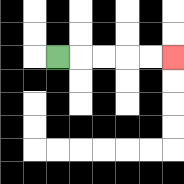{'start': '[2, 2]', 'end': '[7, 2]', 'path_directions': 'R,R,R,R,R', 'path_coordinates': '[[2, 2], [3, 2], [4, 2], [5, 2], [6, 2], [7, 2]]'}